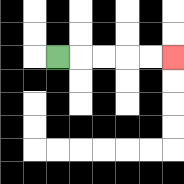{'start': '[2, 2]', 'end': '[7, 2]', 'path_directions': 'R,R,R,R,R', 'path_coordinates': '[[2, 2], [3, 2], [4, 2], [5, 2], [6, 2], [7, 2]]'}